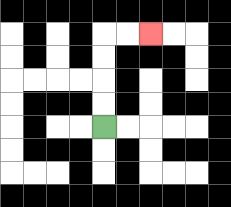{'start': '[4, 5]', 'end': '[6, 1]', 'path_directions': 'U,U,U,U,R,R', 'path_coordinates': '[[4, 5], [4, 4], [4, 3], [4, 2], [4, 1], [5, 1], [6, 1]]'}